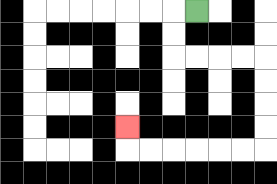{'start': '[8, 0]', 'end': '[5, 5]', 'path_directions': 'L,D,D,R,R,R,R,D,D,D,D,L,L,L,L,L,L,U', 'path_coordinates': '[[8, 0], [7, 0], [7, 1], [7, 2], [8, 2], [9, 2], [10, 2], [11, 2], [11, 3], [11, 4], [11, 5], [11, 6], [10, 6], [9, 6], [8, 6], [7, 6], [6, 6], [5, 6], [5, 5]]'}